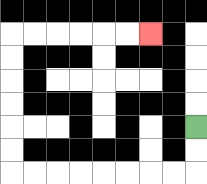{'start': '[8, 5]', 'end': '[6, 1]', 'path_directions': 'D,D,L,L,L,L,L,L,L,L,U,U,U,U,U,U,R,R,R,R,R,R', 'path_coordinates': '[[8, 5], [8, 6], [8, 7], [7, 7], [6, 7], [5, 7], [4, 7], [3, 7], [2, 7], [1, 7], [0, 7], [0, 6], [0, 5], [0, 4], [0, 3], [0, 2], [0, 1], [1, 1], [2, 1], [3, 1], [4, 1], [5, 1], [6, 1]]'}